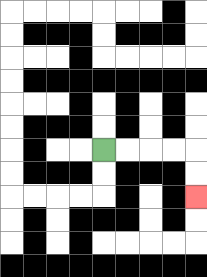{'start': '[4, 6]', 'end': '[8, 8]', 'path_directions': 'R,R,R,R,D,D', 'path_coordinates': '[[4, 6], [5, 6], [6, 6], [7, 6], [8, 6], [8, 7], [8, 8]]'}